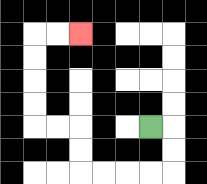{'start': '[6, 5]', 'end': '[3, 1]', 'path_directions': 'R,D,D,L,L,L,L,U,U,L,L,U,U,U,U,R,R', 'path_coordinates': '[[6, 5], [7, 5], [7, 6], [7, 7], [6, 7], [5, 7], [4, 7], [3, 7], [3, 6], [3, 5], [2, 5], [1, 5], [1, 4], [1, 3], [1, 2], [1, 1], [2, 1], [3, 1]]'}